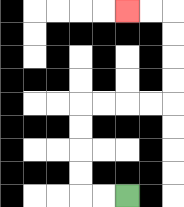{'start': '[5, 8]', 'end': '[5, 0]', 'path_directions': 'L,L,U,U,U,U,R,R,R,R,U,U,U,U,L,L', 'path_coordinates': '[[5, 8], [4, 8], [3, 8], [3, 7], [3, 6], [3, 5], [3, 4], [4, 4], [5, 4], [6, 4], [7, 4], [7, 3], [7, 2], [7, 1], [7, 0], [6, 0], [5, 0]]'}